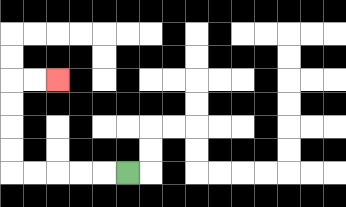{'start': '[5, 7]', 'end': '[2, 3]', 'path_directions': 'L,L,L,L,L,U,U,U,U,R,R', 'path_coordinates': '[[5, 7], [4, 7], [3, 7], [2, 7], [1, 7], [0, 7], [0, 6], [0, 5], [0, 4], [0, 3], [1, 3], [2, 3]]'}